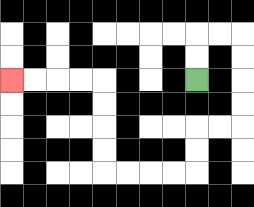{'start': '[8, 3]', 'end': '[0, 3]', 'path_directions': 'U,U,R,R,D,D,D,D,L,L,D,D,L,L,L,L,U,U,U,U,L,L,L,L', 'path_coordinates': '[[8, 3], [8, 2], [8, 1], [9, 1], [10, 1], [10, 2], [10, 3], [10, 4], [10, 5], [9, 5], [8, 5], [8, 6], [8, 7], [7, 7], [6, 7], [5, 7], [4, 7], [4, 6], [4, 5], [4, 4], [4, 3], [3, 3], [2, 3], [1, 3], [0, 3]]'}